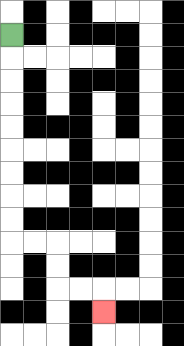{'start': '[0, 1]', 'end': '[4, 13]', 'path_directions': 'D,D,D,D,D,D,D,D,D,R,R,D,D,R,R,D', 'path_coordinates': '[[0, 1], [0, 2], [0, 3], [0, 4], [0, 5], [0, 6], [0, 7], [0, 8], [0, 9], [0, 10], [1, 10], [2, 10], [2, 11], [2, 12], [3, 12], [4, 12], [4, 13]]'}